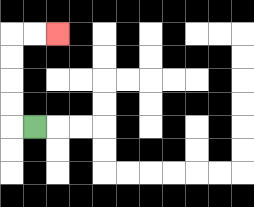{'start': '[1, 5]', 'end': '[2, 1]', 'path_directions': 'L,U,U,U,U,R,R', 'path_coordinates': '[[1, 5], [0, 5], [0, 4], [0, 3], [0, 2], [0, 1], [1, 1], [2, 1]]'}